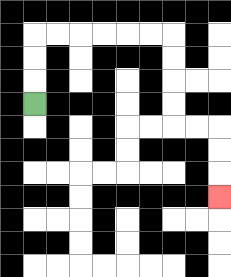{'start': '[1, 4]', 'end': '[9, 8]', 'path_directions': 'U,U,U,R,R,R,R,R,R,D,D,D,D,R,R,D,D,D', 'path_coordinates': '[[1, 4], [1, 3], [1, 2], [1, 1], [2, 1], [3, 1], [4, 1], [5, 1], [6, 1], [7, 1], [7, 2], [7, 3], [7, 4], [7, 5], [8, 5], [9, 5], [9, 6], [9, 7], [9, 8]]'}